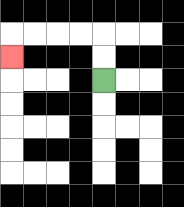{'start': '[4, 3]', 'end': '[0, 2]', 'path_directions': 'U,U,L,L,L,L,D', 'path_coordinates': '[[4, 3], [4, 2], [4, 1], [3, 1], [2, 1], [1, 1], [0, 1], [0, 2]]'}